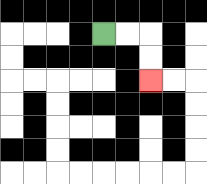{'start': '[4, 1]', 'end': '[6, 3]', 'path_directions': 'R,R,D,D', 'path_coordinates': '[[4, 1], [5, 1], [6, 1], [6, 2], [6, 3]]'}